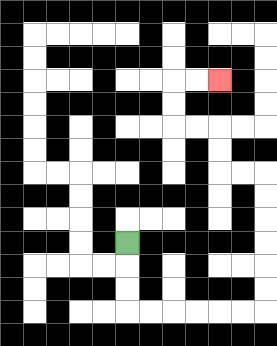{'start': '[5, 10]', 'end': '[9, 3]', 'path_directions': 'D,D,D,R,R,R,R,R,R,U,U,U,U,U,U,L,L,U,U,L,L,U,U,R,R', 'path_coordinates': '[[5, 10], [5, 11], [5, 12], [5, 13], [6, 13], [7, 13], [8, 13], [9, 13], [10, 13], [11, 13], [11, 12], [11, 11], [11, 10], [11, 9], [11, 8], [11, 7], [10, 7], [9, 7], [9, 6], [9, 5], [8, 5], [7, 5], [7, 4], [7, 3], [8, 3], [9, 3]]'}